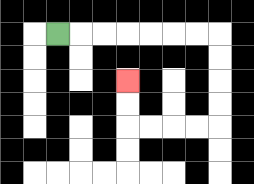{'start': '[2, 1]', 'end': '[5, 3]', 'path_directions': 'R,R,R,R,R,R,R,D,D,D,D,L,L,L,L,U,U', 'path_coordinates': '[[2, 1], [3, 1], [4, 1], [5, 1], [6, 1], [7, 1], [8, 1], [9, 1], [9, 2], [9, 3], [9, 4], [9, 5], [8, 5], [7, 5], [6, 5], [5, 5], [5, 4], [5, 3]]'}